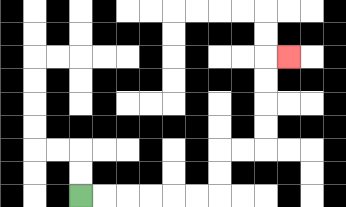{'start': '[3, 8]', 'end': '[12, 2]', 'path_directions': 'R,R,R,R,R,R,U,U,R,R,U,U,U,U,R', 'path_coordinates': '[[3, 8], [4, 8], [5, 8], [6, 8], [7, 8], [8, 8], [9, 8], [9, 7], [9, 6], [10, 6], [11, 6], [11, 5], [11, 4], [11, 3], [11, 2], [12, 2]]'}